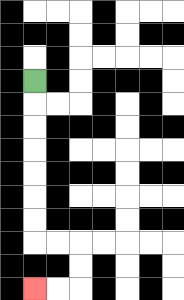{'start': '[1, 3]', 'end': '[1, 12]', 'path_directions': 'D,D,D,D,D,D,D,R,R,D,D,L,L', 'path_coordinates': '[[1, 3], [1, 4], [1, 5], [1, 6], [1, 7], [1, 8], [1, 9], [1, 10], [2, 10], [3, 10], [3, 11], [3, 12], [2, 12], [1, 12]]'}